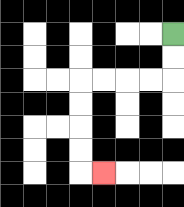{'start': '[7, 1]', 'end': '[4, 7]', 'path_directions': 'D,D,L,L,L,L,D,D,D,D,R', 'path_coordinates': '[[7, 1], [7, 2], [7, 3], [6, 3], [5, 3], [4, 3], [3, 3], [3, 4], [3, 5], [3, 6], [3, 7], [4, 7]]'}